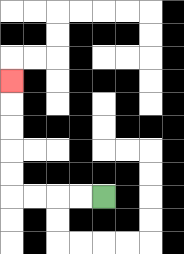{'start': '[4, 8]', 'end': '[0, 3]', 'path_directions': 'L,L,L,L,U,U,U,U,U', 'path_coordinates': '[[4, 8], [3, 8], [2, 8], [1, 8], [0, 8], [0, 7], [0, 6], [0, 5], [0, 4], [0, 3]]'}